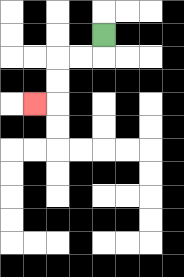{'start': '[4, 1]', 'end': '[1, 4]', 'path_directions': 'D,L,L,D,D,L', 'path_coordinates': '[[4, 1], [4, 2], [3, 2], [2, 2], [2, 3], [2, 4], [1, 4]]'}